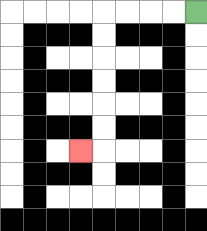{'start': '[8, 0]', 'end': '[3, 6]', 'path_directions': 'L,L,L,L,D,D,D,D,D,D,L', 'path_coordinates': '[[8, 0], [7, 0], [6, 0], [5, 0], [4, 0], [4, 1], [4, 2], [4, 3], [4, 4], [4, 5], [4, 6], [3, 6]]'}